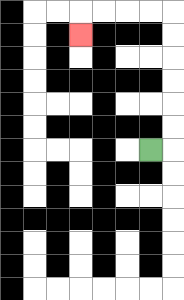{'start': '[6, 6]', 'end': '[3, 1]', 'path_directions': 'R,U,U,U,U,U,U,L,L,L,L,D', 'path_coordinates': '[[6, 6], [7, 6], [7, 5], [7, 4], [7, 3], [7, 2], [7, 1], [7, 0], [6, 0], [5, 0], [4, 0], [3, 0], [3, 1]]'}